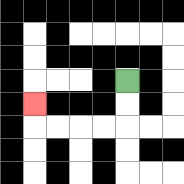{'start': '[5, 3]', 'end': '[1, 4]', 'path_directions': 'D,D,L,L,L,L,U', 'path_coordinates': '[[5, 3], [5, 4], [5, 5], [4, 5], [3, 5], [2, 5], [1, 5], [1, 4]]'}